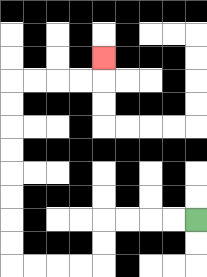{'start': '[8, 9]', 'end': '[4, 2]', 'path_directions': 'L,L,L,L,D,D,L,L,L,L,U,U,U,U,U,U,U,U,R,R,R,R,U', 'path_coordinates': '[[8, 9], [7, 9], [6, 9], [5, 9], [4, 9], [4, 10], [4, 11], [3, 11], [2, 11], [1, 11], [0, 11], [0, 10], [0, 9], [0, 8], [0, 7], [0, 6], [0, 5], [0, 4], [0, 3], [1, 3], [2, 3], [3, 3], [4, 3], [4, 2]]'}